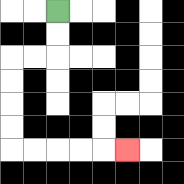{'start': '[2, 0]', 'end': '[5, 6]', 'path_directions': 'D,D,L,L,D,D,D,D,R,R,R,R,R', 'path_coordinates': '[[2, 0], [2, 1], [2, 2], [1, 2], [0, 2], [0, 3], [0, 4], [0, 5], [0, 6], [1, 6], [2, 6], [3, 6], [4, 6], [5, 6]]'}